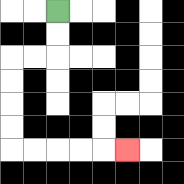{'start': '[2, 0]', 'end': '[5, 6]', 'path_directions': 'D,D,L,L,D,D,D,D,R,R,R,R,R', 'path_coordinates': '[[2, 0], [2, 1], [2, 2], [1, 2], [0, 2], [0, 3], [0, 4], [0, 5], [0, 6], [1, 6], [2, 6], [3, 6], [4, 6], [5, 6]]'}